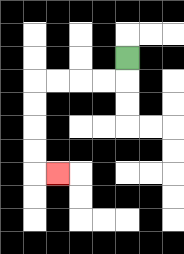{'start': '[5, 2]', 'end': '[2, 7]', 'path_directions': 'D,L,L,L,L,D,D,D,D,R', 'path_coordinates': '[[5, 2], [5, 3], [4, 3], [3, 3], [2, 3], [1, 3], [1, 4], [1, 5], [1, 6], [1, 7], [2, 7]]'}